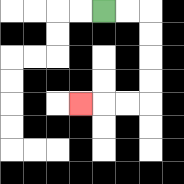{'start': '[4, 0]', 'end': '[3, 4]', 'path_directions': 'R,R,D,D,D,D,L,L,L', 'path_coordinates': '[[4, 0], [5, 0], [6, 0], [6, 1], [6, 2], [6, 3], [6, 4], [5, 4], [4, 4], [3, 4]]'}